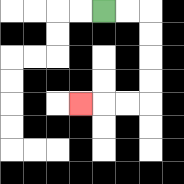{'start': '[4, 0]', 'end': '[3, 4]', 'path_directions': 'R,R,D,D,D,D,L,L,L', 'path_coordinates': '[[4, 0], [5, 0], [6, 0], [6, 1], [6, 2], [6, 3], [6, 4], [5, 4], [4, 4], [3, 4]]'}